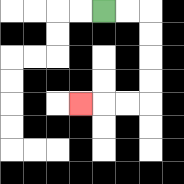{'start': '[4, 0]', 'end': '[3, 4]', 'path_directions': 'R,R,D,D,D,D,L,L,L', 'path_coordinates': '[[4, 0], [5, 0], [6, 0], [6, 1], [6, 2], [6, 3], [6, 4], [5, 4], [4, 4], [3, 4]]'}